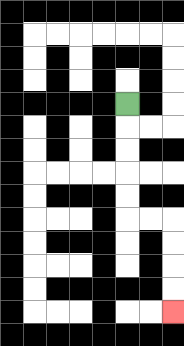{'start': '[5, 4]', 'end': '[7, 13]', 'path_directions': 'D,D,D,D,D,R,R,D,D,D,D', 'path_coordinates': '[[5, 4], [5, 5], [5, 6], [5, 7], [5, 8], [5, 9], [6, 9], [7, 9], [7, 10], [7, 11], [7, 12], [7, 13]]'}